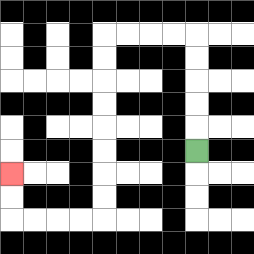{'start': '[8, 6]', 'end': '[0, 7]', 'path_directions': 'U,U,U,U,U,L,L,L,L,D,D,D,D,D,D,D,D,L,L,L,L,U,U', 'path_coordinates': '[[8, 6], [8, 5], [8, 4], [8, 3], [8, 2], [8, 1], [7, 1], [6, 1], [5, 1], [4, 1], [4, 2], [4, 3], [4, 4], [4, 5], [4, 6], [4, 7], [4, 8], [4, 9], [3, 9], [2, 9], [1, 9], [0, 9], [0, 8], [0, 7]]'}